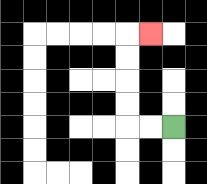{'start': '[7, 5]', 'end': '[6, 1]', 'path_directions': 'L,L,U,U,U,U,R', 'path_coordinates': '[[7, 5], [6, 5], [5, 5], [5, 4], [5, 3], [5, 2], [5, 1], [6, 1]]'}